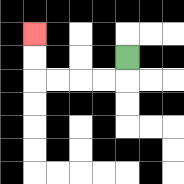{'start': '[5, 2]', 'end': '[1, 1]', 'path_directions': 'D,L,L,L,L,U,U', 'path_coordinates': '[[5, 2], [5, 3], [4, 3], [3, 3], [2, 3], [1, 3], [1, 2], [1, 1]]'}